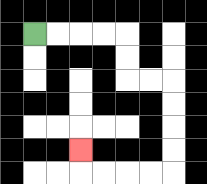{'start': '[1, 1]', 'end': '[3, 6]', 'path_directions': 'R,R,R,R,D,D,R,R,D,D,D,D,L,L,L,L,U', 'path_coordinates': '[[1, 1], [2, 1], [3, 1], [4, 1], [5, 1], [5, 2], [5, 3], [6, 3], [7, 3], [7, 4], [7, 5], [7, 6], [7, 7], [6, 7], [5, 7], [4, 7], [3, 7], [3, 6]]'}